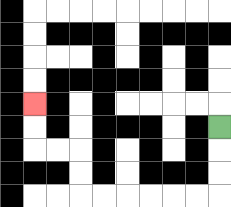{'start': '[9, 5]', 'end': '[1, 4]', 'path_directions': 'D,D,D,L,L,L,L,L,L,U,U,L,L,U,U', 'path_coordinates': '[[9, 5], [9, 6], [9, 7], [9, 8], [8, 8], [7, 8], [6, 8], [5, 8], [4, 8], [3, 8], [3, 7], [3, 6], [2, 6], [1, 6], [1, 5], [1, 4]]'}